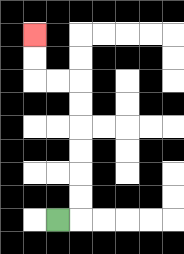{'start': '[2, 9]', 'end': '[1, 1]', 'path_directions': 'R,U,U,U,U,U,U,L,L,U,U', 'path_coordinates': '[[2, 9], [3, 9], [3, 8], [3, 7], [3, 6], [3, 5], [3, 4], [3, 3], [2, 3], [1, 3], [1, 2], [1, 1]]'}